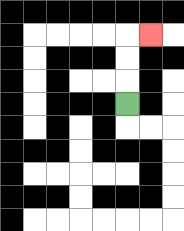{'start': '[5, 4]', 'end': '[6, 1]', 'path_directions': 'U,U,U,R', 'path_coordinates': '[[5, 4], [5, 3], [5, 2], [5, 1], [6, 1]]'}